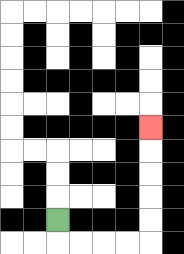{'start': '[2, 9]', 'end': '[6, 5]', 'path_directions': 'D,R,R,R,R,U,U,U,U,U', 'path_coordinates': '[[2, 9], [2, 10], [3, 10], [4, 10], [5, 10], [6, 10], [6, 9], [6, 8], [6, 7], [6, 6], [6, 5]]'}